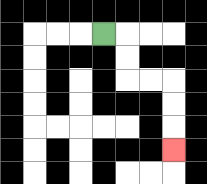{'start': '[4, 1]', 'end': '[7, 6]', 'path_directions': 'R,D,D,R,R,D,D,D', 'path_coordinates': '[[4, 1], [5, 1], [5, 2], [5, 3], [6, 3], [7, 3], [7, 4], [7, 5], [7, 6]]'}